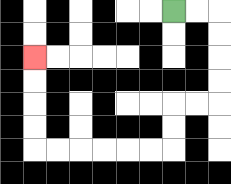{'start': '[7, 0]', 'end': '[1, 2]', 'path_directions': 'R,R,D,D,D,D,L,L,D,D,L,L,L,L,L,L,U,U,U,U', 'path_coordinates': '[[7, 0], [8, 0], [9, 0], [9, 1], [9, 2], [9, 3], [9, 4], [8, 4], [7, 4], [7, 5], [7, 6], [6, 6], [5, 6], [4, 6], [3, 6], [2, 6], [1, 6], [1, 5], [1, 4], [1, 3], [1, 2]]'}